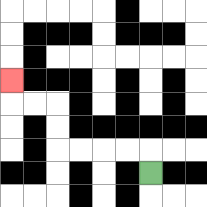{'start': '[6, 7]', 'end': '[0, 3]', 'path_directions': 'U,L,L,L,L,U,U,L,L,U', 'path_coordinates': '[[6, 7], [6, 6], [5, 6], [4, 6], [3, 6], [2, 6], [2, 5], [2, 4], [1, 4], [0, 4], [0, 3]]'}